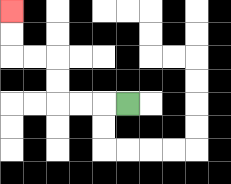{'start': '[5, 4]', 'end': '[0, 0]', 'path_directions': 'L,L,L,U,U,L,L,U,U', 'path_coordinates': '[[5, 4], [4, 4], [3, 4], [2, 4], [2, 3], [2, 2], [1, 2], [0, 2], [0, 1], [0, 0]]'}